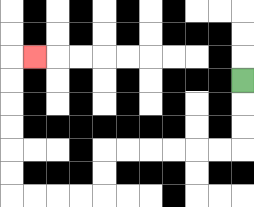{'start': '[10, 3]', 'end': '[1, 2]', 'path_directions': 'D,D,D,L,L,L,L,L,L,D,D,L,L,L,L,U,U,U,U,U,U,R', 'path_coordinates': '[[10, 3], [10, 4], [10, 5], [10, 6], [9, 6], [8, 6], [7, 6], [6, 6], [5, 6], [4, 6], [4, 7], [4, 8], [3, 8], [2, 8], [1, 8], [0, 8], [0, 7], [0, 6], [0, 5], [0, 4], [0, 3], [0, 2], [1, 2]]'}